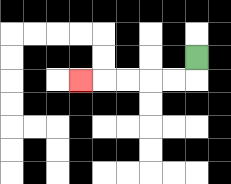{'start': '[8, 2]', 'end': '[3, 3]', 'path_directions': 'D,L,L,L,L,L', 'path_coordinates': '[[8, 2], [8, 3], [7, 3], [6, 3], [5, 3], [4, 3], [3, 3]]'}